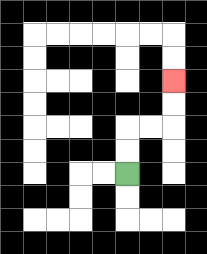{'start': '[5, 7]', 'end': '[7, 3]', 'path_directions': 'U,U,R,R,U,U', 'path_coordinates': '[[5, 7], [5, 6], [5, 5], [6, 5], [7, 5], [7, 4], [7, 3]]'}